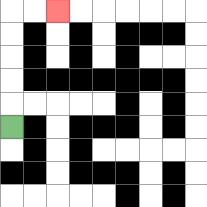{'start': '[0, 5]', 'end': '[2, 0]', 'path_directions': 'U,U,U,U,U,R,R', 'path_coordinates': '[[0, 5], [0, 4], [0, 3], [0, 2], [0, 1], [0, 0], [1, 0], [2, 0]]'}